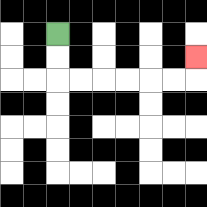{'start': '[2, 1]', 'end': '[8, 2]', 'path_directions': 'D,D,R,R,R,R,R,R,U', 'path_coordinates': '[[2, 1], [2, 2], [2, 3], [3, 3], [4, 3], [5, 3], [6, 3], [7, 3], [8, 3], [8, 2]]'}